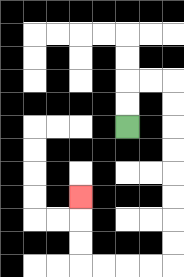{'start': '[5, 5]', 'end': '[3, 8]', 'path_directions': 'U,U,R,R,D,D,D,D,D,D,D,D,L,L,L,L,U,U,U', 'path_coordinates': '[[5, 5], [5, 4], [5, 3], [6, 3], [7, 3], [7, 4], [7, 5], [7, 6], [7, 7], [7, 8], [7, 9], [7, 10], [7, 11], [6, 11], [5, 11], [4, 11], [3, 11], [3, 10], [3, 9], [3, 8]]'}